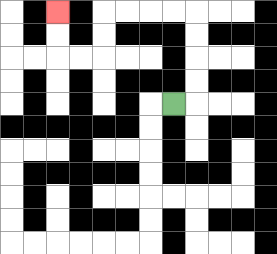{'start': '[7, 4]', 'end': '[2, 0]', 'path_directions': 'R,U,U,U,U,L,L,L,L,D,D,L,L,U,U', 'path_coordinates': '[[7, 4], [8, 4], [8, 3], [8, 2], [8, 1], [8, 0], [7, 0], [6, 0], [5, 0], [4, 0], [4, 1], [4, 2], [3, 2], [2, 2], [2, 1], [2, 0]]'}